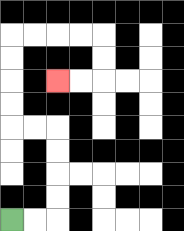{'start': '[0, 9]', 'end': '[2, 3]', 'path_directions': 'R,R,U,U,U,U,L,L,U,U,U,U,R,R,R,R,D,D,L,L', 'path_coordinates': '[[0, 9], [1, 9], [2, 9], [2, 8], [2, 7], [2, 6], [2, 5], [1, 5], [0, 5], [0, 4], [0, 3], [0, 2], [0, 1], [1, 1], [2, 1], [3, 1], [4, 1], [4, 2], [4, 3], [3, 3], [2, 3]]'}